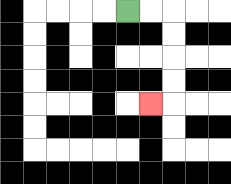{'start': '[5, 0]', 'end': '[6, 4]', 'path_directions': 'R,R,D,D,D,D,L', 'path_coordinates': '[[5, 0], [6, 0], [7, 0], [7, 1], [7, 2], [7, 3], [7, 4], [6, 4]]'}